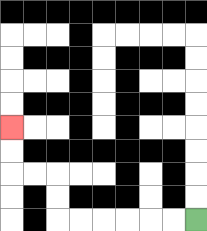{'start': '[8, 9]', 'end': '[0, 5]', 'path_directions': 'L,L,L,L,L,L,U,U,L,L,U,U', 'path_coordinates': '[[8, 9], [7, 9], [6, 9], [5, 9], [4, 9], [3, 9], [2, 9], [2, 8], [2, 7], [1, 7], [0, 7], [0, 6], [0, 5]]'}